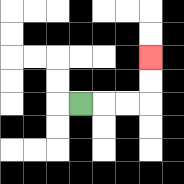{'start': '[3, 4]', 'end': '[6, 2]', 'path_directions': 'R,R,R,U,U', 'path_coordinates': '[[3, 4], [4, 4], [5, 4], [6, 4], [6, 3], [6, 2]]'}